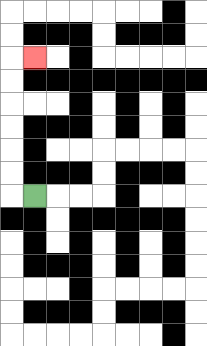{'start': '[1, 8]', 'end': '[1, 2]', 'path_directions': 'L,U,U,U,U,U,U,R', 'path_coordinates': '[[1, 8], [0, 8], [0, 7], [0, 6], [0, 5], [0, 4], [0, 3], [0, 2], [1, 2]]'}